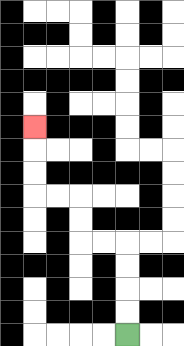{'start': '[5, 14]', 'end': '[1, 5]', 'path_directions': 'U,U,U,U,L,L,U,U,L,L,U,U,U', 'path_coordinates': '[[5, 14], [5, 13], [5, 12], [5, 11], [5, 10], [4, 10], [3, 10], [3, 9], [3, 8], [2, 8], [1, 8], [1, 7], [1, 6], [1, 5]]'}